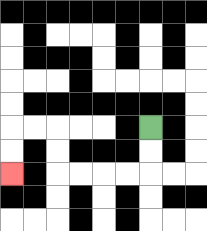{'start': '[6, 5]', 'end': '[0, 7]', 'path_directions': 'D,D,L,L,L,L,U,U,L,L,D,D', 'path_coordinates': '[[6, 5], [6, 6], [6, 7], [5, 7], [4, 7], [3, 7], [2, 7], [2, 6], [2, 5], [1, 5], [0, 5], [0, 6], [0, 7]]'}